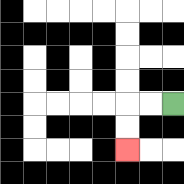{'start': '[7, 4]', 'end': '[5, 6]', 'path_directions': 'L,L,D,D', 'path_coordinates': '[[7, 4], [6, 4], [5, 4], [5, 5], [5, 6]]'}